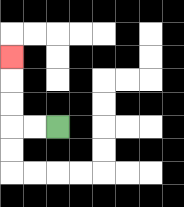{'start': '[2, 5]', 'end': '[0, 2]', 'path_directions': 'L,L,U,U,U', 'path_coordinates': '[[2, 5], [1, 5], [0, 5], [0, 4], [0, 3], [0, 2]]'}